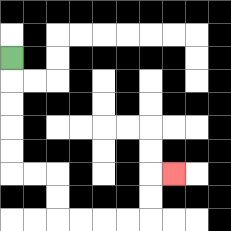{'start': '[0, 2]', 'end': '[7, 7]', 'path_directions': 'D,D,D,D,D,R,R,D,D,R,R,R,R,U,U,R', 'path_coordinates': '[[0, 2], [0, 3], [0, 4], [0, 5], [0, 6], [0, 7], [1, 7], [2, 7], [2, 8], [2, 9], [3, 9], [4, 9], [5, 9], [6, 9], [6, 8], [6, 7], [7, 7]]'}